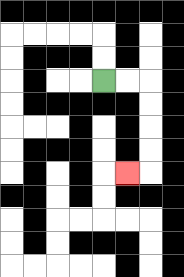{'start': '[4, 3]', 'end': '[5, 7]', 'path_directions': 'R,R,D,D,D,D,L', 'path_coordinates': '[[4, 3], [5, 3], [6, 3], [6, 4], [6, 5], [6, 6], [6, 7], [5, 7]]'}